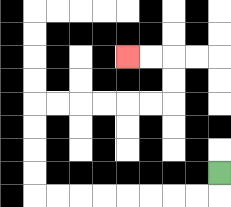{'start': '[9, 7]', 'end': '[5, 2]', 'path_directions': 'D,L,L,L,L,L,L,L,L,U,U,U,U,R,R,R,R,R,R,U,U,L,L', 'path_coordinates': '[[9, 7], [9, 8], [8, 8], [7, 8], [6, 8], [5, 8], [4, 8], [3, 8], [2, 8], [1, 8], [1, 7], [1, 6], [1, 5], [1, 4], [2, 4], [3, 4], [4, 4], [5, 4], [6, 4], [7, 4], [7, 3], [7, 2], [6, 2], [5, 2]]'}